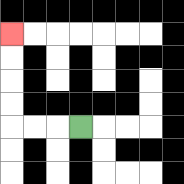{'start': '[3, 5]', 'end': '[0, 1]', 'path_directions': 'L,L,L,U,U,U,U', 'path_coordinates': '[[3, 5], [2, 5], [1, 5], [0, 5], [0, 4], [0, 3], [0, 2], [0, 1]]'}